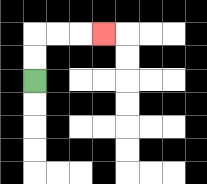{'start': '[1, 3]', 'end': '[4, 1]', 'path_directions': 'U,U,R,R,R', 'path_coordinates': '[[1, 3], [1, 2], [1, 1], [2, 1], [3, 1], [4, 1]]'}